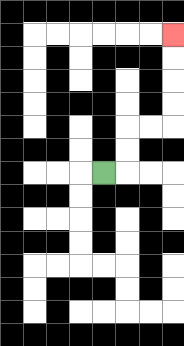{'start': '[4, 7]', 'end': '[7, 1]', 'path_directions': 'R,U,U,R,R,U,U,U,U', 'path_coordinates': '[[4, 7], [5, 7], [5, 6], [5, 5], [6, 5], [7, 5], [7, 4], [7, 3], [7, 2], [7, 1]]'}